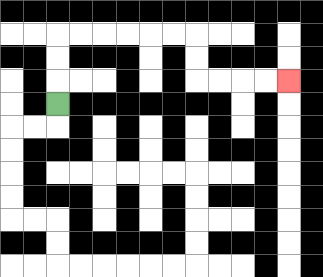{'start': '[2, 4]', 'end': '[12, 3]', 'path_directions': 'U,U,U,R,R,R,R,R,R,D,D,R,R,R,R', 'path_coordinates': '[[2, 4], [2, 3], [2, 2], [2, 1], [3, 1], [4, 1], [5, 1], [6, 1], [7, 1], [8, 1], [8, 2], [8, 3], [9, 3], [10, 3], [11, 3], [12, 3]]'}